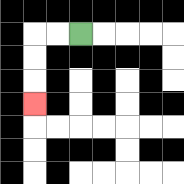{'start': '[3, 1]', 'end': '[1, 4]', 'path_directions': 'L,L,D,D,D', 'path_coordinates': '[[3, 1], [2, 1], [1, 1], [1, 2], [1, 3], [1, 4]]'}